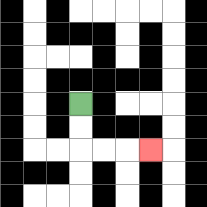{'start': '[3, 4]', 'end': '[6, 6]', 'path_directions': 'D,D,R,R,R', 'path_coordinates': '[[3, 4], [3, 5], [3, 6], [4, 6], [5, 6], [6, 6]]'}